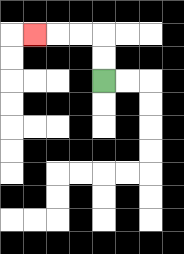{'start': '[4, 3]', 'end': '[1, 1]', 'path_directions': 'U,U,L,L,L', 'path_coordinates': '[[4, 3], [4, 2], [4, 1], [3, 1], [2, 1], [1, 1]]'}